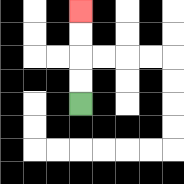{'start': '[3, 4]', 'end': '[3, 0]', 'path_directions': 'U,U,U,U', 'path_coordinates': '[[3, 4], [3, 3], [3, 2], [3, 1], [3, 0]]'}